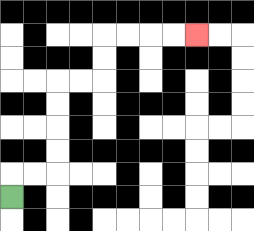{'start': '[0, 8]', 'end': '[8, 1]', 'path_directions': 'U,R,R,U,U,U,U,R,R,U,U,R,R,R,R', 'path_coordinates': '[[0, 8], [0, 7], [1, 7], [2, 7], [2, 6], [2, 5], [2, 4], [2, 3], [3, 3], [4, 3], [4, 2], [4, 1], [5, 1], [6, 1], [7, 1], [8, 1]]'}